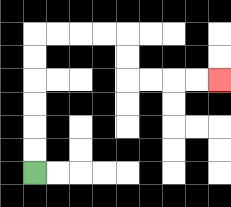{'start': '[1, 7]', 'end': '[9, 3]', 'path_directions': 'U,U,U,U,U,U,R,R,R,R,D,D,R,R,R,R', 'path_coordinates': '[[1, 7], [1, 6], [1, 5], [1, 4], [1, 3], [1, 2], [1, 1], [2, 1], [3, 1], [4, 1], [5, 1], [5, 2], [5, 3], [6, 3], [7, 3], [8, 3], [9, 3]]'}